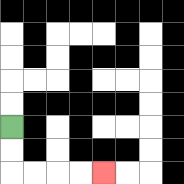{'start': '[0, 5]', 'end': '[4, 7]', 'path_directions': 'D,D,R,R,R,R', 'path_coordinates': '[[0, 5], [0, 6], [0, 7], [1, 7], [2, 7], [3, 7], [4, 7]]'}